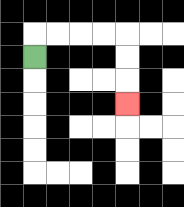{'start': '[1, 2]', 'end': '[5, 4]', 'path_directions': 'U,R,R,R,R,D,D,D', 'path_coordinates': '[[1, 2], [1, 1], [2, 1], [3, 1], [4, 1], [5, 1], [5, 2], [5, 3], [5, 4]]'}